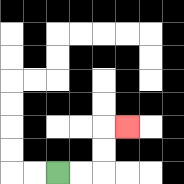{'start': '[2, 7]', 'end': '[5, 5]', 'path_directions': 'R,R,U,U,R', 'path_coordinates': '[[2, 7], [3, 7], [4, 7], [4, 6], [4, 5], [5, 5]]'}